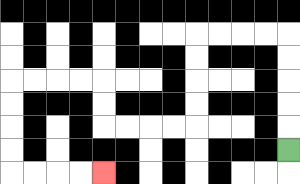{'start': '[12, 6]', 'end': '[4, 7]', 'path_directions': 'U,U,U,U,U,L,L,L,L,D,D,D,D,L,L,L,L,U,U,L,L,L,L,D,D,D,D,R,R,R,R', 'path_coordinates': '[[12, 6], [12, 5], [12, 4], [12, 3], [12, 2], [12, 1], [11, 1], [10, 1], [9, 1], [8, 1], [8, 2], [8, 3], [8, 4], [8, 5], [7, 5], [6, 5], [5, 5], [4, 5], [4, 4], [4, 3], [3, 3], [2, 3], [1, 3], [0, 3], [0, 4], [0, 5], [0, 6], [0, 7], [1, 7], [2, 7], [3, 7], [4, 7]]'}